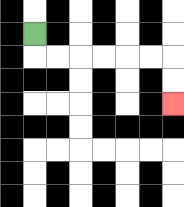{'start': '[1, 1]', 'end': '[7, 4]', 'path_directions': 'D,R,R,R,R,R,R,D,D', 'path_coordinates': '[[1, 1], [1, 2], [2, 2], [3, 2], [4, 2], [5, 2], [6, 2], [7, 2], [7, 3], [7, 4]]'}